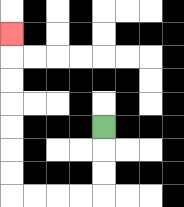{'start': '[4, 5]', 'end': '[0, 1]', 'path_directions': 'D,D,D,L,L,L,L,U,U,U,U,U,U,U', 'path_coordinates': '[[4, 5], [4, 6], [4, 7], [4, 8], [3, 8], [2, 8], [1, 8], [0, 8], [0, 7], [0, 6], [0, 5], [0, 4], [0, 3], [0, 2], [0, 1]]'}